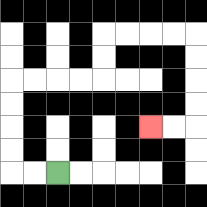{'start': '[2, 7]', 'end': '[6, 5]', 'path_directions': 'L,L,U,U,U,U,R,R,R,R,U,U,R,R,R,R,D,D,D,D,L,L', 'path_coordinates': '[[2, 7], [1, 7], [0, 7], [0, 6], [0, 5], [0, 4], [0, 3], [1, 3], [2, 3], [3, 3], [4, 3], [4, 2], [4, 1], [5, 1], [6, 1], [7, 1], [8, 1], [8, 2], [8, 3], [8, 4], [8, 5], [7, 5], [6, 5]]'}